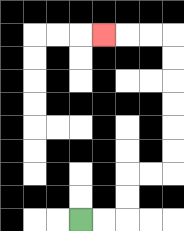{'start': '[3, 9]', 'end': '[4, 1]', 'path_directions': 'R,R,U,U,R,R,U,U,U,U,U,U,L,L,L', 'path_coordinates': '[[3, 9], [4, 9], [5, 9], [5, 8], [5, 7], [6, 7], [7, 7], [7, 6], [7, 5], [7, 4], [7, 3], [7, 2], [7, 1], [6, 1], [5, 1], [4, 1]]'}